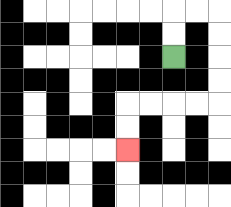{'start': '[7, 2]', 'end': '[5, 6]', 'path_directions': 'U,U,R,R,D,D,D,D,L,L,L,L,D,D', 'path_coordinates': '[[7, 2], [7, 1], [7, 0], [8, 0], [9, 0], [9, 1], [9, 2], [9, 3], [9, 4], [8, 4], [7, 4], [6, 4], [5, 4], [5, 5], [5, 6]]'}